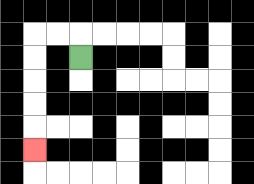{'start': '[3, 2]', 'end': '[1, 6]', 'path_directions': 'U,L,L,D,D,D,D,D', 'path_coordinates': '[[3, 2], [3, 1], [2, 1], [1, 1], [1, 2], [1, 3], [1, 4], [1, 5], [1, 6]]'}